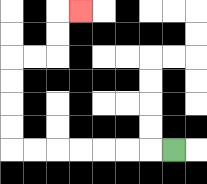{'start': '[7, 6]', 'end': '[3, 0]', 'path_directions': 'L,L,L,L,L,L,L,U,U,U,U,R,R,U,U,R', 'path_coordinates': '[[7, 6], [6, 6], [5, 6], [4, 6], [3, 6], [2, 6], [1, 6], [0, 6], [0, 5], [0, 4], [0, 3], [0, 2], [1, 2], [2, 2], [2, 1], [2, 0], [3, 0]]'}